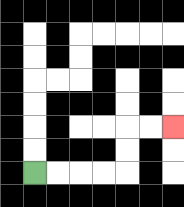{'start': '[1, 7]', 'end': '[7, 5]', 'path_directions': 'R,R,R,R,U,U,R,R', 'path_coordinates': '[[1, 7], [2, 7], [3, 7], [4, 7], [5, 7], [5, 6], [5, 5], [6, 5], [7, 5]]'}